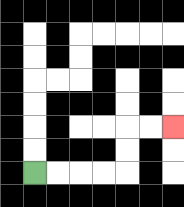{'start': '[1, 7]', 'end': '[7, 5]', 'path_directions': 'R,R,R,R,U,U,R,R', 'path_coordinates': '[[1, 7], [2, 7], [3, 7], [4, 7], [5, 7], [5, 6], [5, 5], [6, 5], [7, 5]]'}